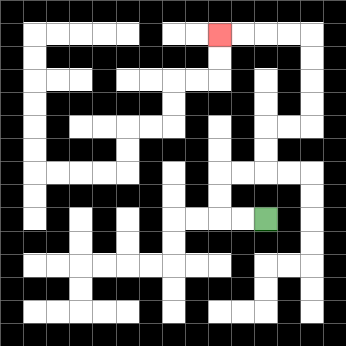{'start': '[11, 9]', 'end': '[9, 1]', 'path_directions': 'L,L,U,U,R,R,U,U,R,R,U,U,U,U,L,L,L,L', 'path_coordinates': '[[11, 9], [10, 9], [9, 9], [9, 8], [9, 7], [10, 7], [11, 7], [11, 6], [11, 5], [12, 5], [13, 5], [13, 4], [13, 3], [13, 2], [13, 1], [12, 1], [11, 1], [10, 1], [9, 1]]'}